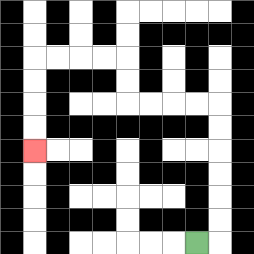{'start': '[8, 10]', 'end': '[1, 6]', 'path_directions': 'R,U,U,U,U,U,U,L,L,L,L,U,U,L,L,L,L,D,D,D,D', 'path_coordinates': '[[8, 10], [9, 10], [9, 9], [9, 8], [9, 7], [9, 6], [9, 5], [9, 4], [8, 4], [7, 4], [6, 4], [5, 4], [5, 3], [5, 2], [4, 2], [3, 2], [2, 2], [1, 2], [1, 3], [1, 4], [1, 5], [1, 6]]'}